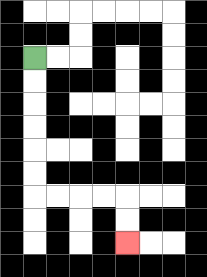{'start': '[1, 2]', 'end': '[5, 10]', 'path_directions': 'D,D,D,D,D,D,R,R,R,R,D,D', 'path_coordinates': '[[1, 2], [1, 3], [1, 4], [1, 5], [1, 6], [1, 7], [1, 8], [2, 8], [3, 8], [4, 8], [5, 8], [5, 9], [5, 10]]'}